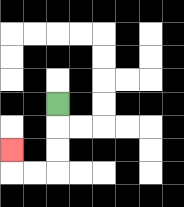{'start': '[2, 4]', 'end': '[0, 6]', 'path_directions': 'D,D,D,L,L,U', 'path_coordinates': '[[2, 4], [2, 5], [2, 6], [2, 7], [1, 7], [0, 7], [0, 6]]'}